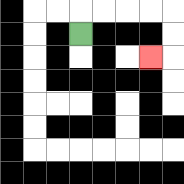{'start': '[3, 1]', 'end': '[6, 2]', 'path_directions': 'U,R,R,R,R,D,D,L', 'path_coordinates': '[[3, 1], [3, 0], [4, 0], [5, 0], [6, 0], [7, 0], [7, 1], [7, 2], [6, 2]]'}